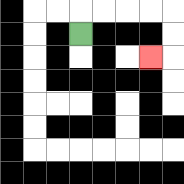{'start': '[3, 1]', 'end': '[6, 2]', 'path_directions': 'U,R,R,R,R,D,D,L', 'path_coordinates': '[[3, 1], [3, 0], [4, 0], [5, 0], [6, 0], [7, 0], [7, 1], [7, 2], [6, 2]]'}